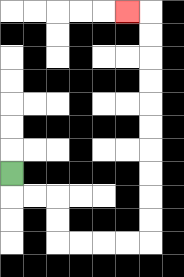{'start': '[0, 7]', 'end': '[5, 0]', 'path_directions': 'D,R,R,D,D,R,R,R,R,U,U,U,U,U,U,U,U,U,U,L', 'path_coordinates': '[[0, 7], [0, 8], [1, 8], [2, 8], [2, 9], [2, 10], [3, 10], [4, 10], [5, 10], [6, 10], [6, 9], [6, 8], [6, 7], [6, 6], [6, 5], [6, 4], [6, 3], [6, 2], [6, 1], [6, 0], [5, 0]]'}